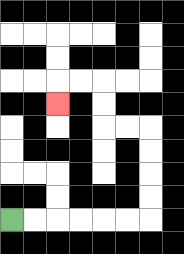{'start': '[0, 9]', 'end': '[2, 4]', 'path_directions': 'R,R,R,R,R,R,U,U,U,U,L,L,U,U,L,L,D', 'path_coordinates': '[[0, 9], [1, 9], [2, 9], [3, 9], [4, 9], [5, 9], [6, 9], [6, 8], [6, 7], [6, 6], [6, 5], [5, 5], [4, 5], [4, 4], [4, 3], [3, 3], [2, 3], [2, 4]]'}